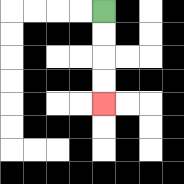{'start': '[4, 0]', 'end': '[4, 4]', 'path_directions': 'D,D,D,D', 'path_coordinates': '[[4, 0], [4, 1], [4, 2], [4, 3], [4, 4]]'}